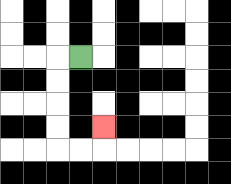{'start': '[3, 2]', 'end': '[4, 5]', 'path_directions': 'L,D,D,D,D,R,R,U', 'path_coordinates': '[[3, 2], [2, 2], [2, 3], [2, 4], [2, 5], [2, 6], [3, 6], [4, 6], [4, 5]]'}